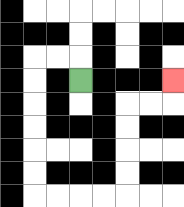{'start': '[3, 3]', 'end': '[7, 3]', 'path_directions': 'U,L,L,D,D,D,D,D,D,R,R,R,R,U,U,U,U,R,R,U', 'path_coordinates': '[[3, 3], [3, 2], [2, 2], [1, 2], [1, 3], [1, 4], [1, 5], [1, 6], [1, 7], [1, 8], [2, 8], [3, 8], [4, 8], [5, 8], [5, 7], [5, 6], [5, 5], [5, 4], [6, 4], [7, 4], [7, 3]]'}